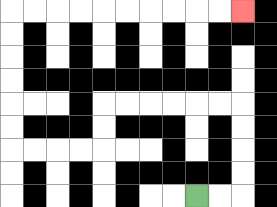{'start': '[8, 8]', 'end': '[10, 0]', 'path_directions': 'R,R,U,U,U,U,L,L,L,L,L,L,D,D,L,L,L,L,U,U,U,U,U,U,R,R,R,R,R,R,R,R,R,R', 'path_coordinates': '[[8, 8], [9, 8], [10, 8], [10, 7], [10, 6], [10, 5], [10, 4], [9, 4], [8, 4], [7, 4], [6, 4], [5, 4], [4, 4], [4, 5], [4, 6], [3, 6], [2, 6], [1, 6], [0, 6], [0, 5], [0, 4], [0, 3], [0, 2], [0, 1], [0, 0], [1, 0], [2, 0], [3, 0], [4, 0], [5, 0], [6, 0], [7, 0], [8, 0], [9, 0], [10, 0]]'}